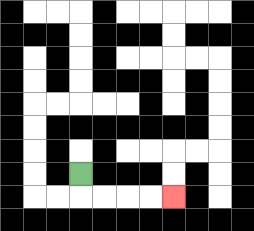{'start': '[3, 7]', 'end': '[7, 8]', 'path_directions': 'D,R,R,R,R', 'path_coordinates': '[[3, 7], [3, 8], [4, 8], [5, 8], [6, 8], [7, 8]]'}